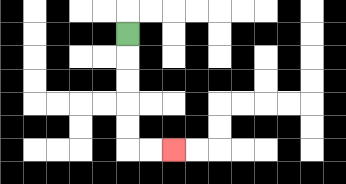{'start': '[5, 1]', 'end': '[7, 6]', 'path_directions': 'D,D,D,D,D,R,R', 'path_coordinates': '[[5, 1], [5, 2], [5, 3], [5, 4], [5, 5], [5, 6], [6, 6], [7, 6]]'}